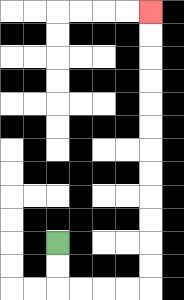{'start': '[2, 10]', 'end': '[6, 0]', 'path_directions': 'D,D,R,R,R,R,U,U,U,U,U,U,U,U,U,U,U,U', 'path_coordinates': '[[2, 10], [2, 11], [2, 12], [3, 12], [4, 12], [5, 12], [6, 12], [6, 11], [6, 10], [6, 9], [6, 8], [6, 7], [6, 6], [6, 5], [6, 4], [6, 3], [6, 2], [6, 1], [6, 0]]'}